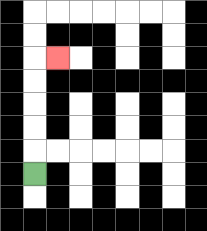{'start': '[1, 7]', 'end': '[2, 2]', 'path_directions': 'U,U,U,U,U,R', 'path_coordinates': '[[1, 7], [1, 6], [1, 5], [1, 4], [1, 3], [1, 2], [2, 2]]'}